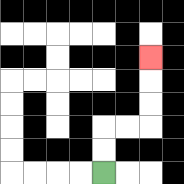{'start': '[4, 7]', 'end': '[6, 2]', 'path_directions': 'U,U,R,R,U,U,U', 'path_coordinates': '[[4, 7], [4, 6], [4, 5], [5, 5], [6, 5], [6, 4], [6, 3], [6, 2]]'}